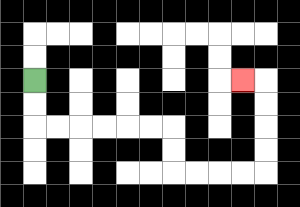{'start': '[1, 3]', 'end': '[10, 3]', 'path_directions': 'D,D,R,R,R,R,R,R,D,D,R,R,R,R,U,U,U,U,L', 'path_coordinates': '[[1, 3], [1, 4], [1, 5], [2, 5], [3, 5], [4, 5], [5, 5], [6, 5], [7, 5], [7, 6], [7, 7], [8, 7], [9, 7], [10, 7], [11, 7], [11, 6], [11, 5], [11, 4], [11, 3], [10, 3]]'}